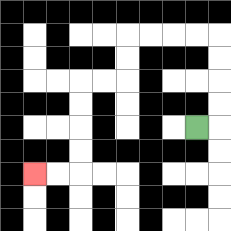{'start': '[8, 5]', 'end': '[1, 7]', 'path_directions': 'R,U,U,U,U,L,L,L,L,D,D,L,L,D,D,D,D,L,L', 'path_coordinates': '[[8, 5], [9, 5], [9, 4], [9, 3], [9, 2], [9, 1], [8, 1], [7, 1], [6, 1], [5, 1], [5, 2], [5, 3], [4, 3], [3, 3], [3, 4], [3, 5], [3, 6], [3, 7], [2, 7], [1, 7]]'}